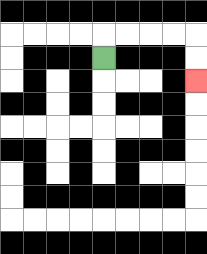{'start': '[4, 2]', 'end': '[8, 3]', 'path_directions': 'U,R,R,R,R,D,D', 'path_coordinates': '[[4, 2], [4, 1], [5, 1], [6, 1], [7, 1], [8, 1], [8, 2], [8, 3]]'}